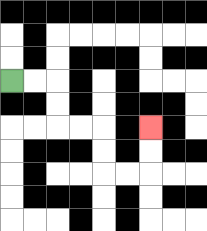{'start': '[0, 3]', 'end': '[6, 5]', 'path_directions': 'R,R,D,D,R,R,D,D,R,R,U,U', 'path_coordinates': '[[0, 3], [1, 3], [2, 3], [2, 4], [2, 5], [3, 5], [4, 5], [4, 6], [4, 7], [5, 7], [6, 7], [6, 6], [6, 5]]'}